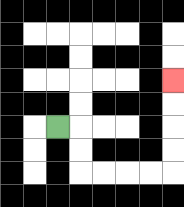{'start': '[2, 5]', 'end': '[7, 3]', 'path_directions': 'R,D,D,R,R,R,R,U,U,U,U', 'path_coordinates': '[[2, 5], [3, 5], [3, 6], [3, 7], [4, 7], [5, 7], [6, 7], [7, 7], [7, 6], [7, 5], [7, 4], [7, 3]]'}